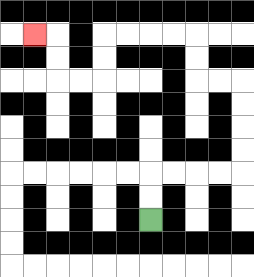{'start': '[6, 9]', 'end': '[1, 1]', 'path_directions': 'U,U,R,R,R,R,U,U,U,U,L,L,U,U,L,L,L,L,D,D,L,L,U,U,L', 'path_coordinates': '[[6, 9], [6, 8], [6, 7], [7, 7], [8, 7], [9, 7], [10, 7], [10, 6], [10, 5], [10, 4], [10, 3], [9, 3], [8, 3], [8, 2], [8, 1], [7, 1], [6, 1], [5, 1], [4, 1], [4, 2], [4, 3], [3, 3], [2, 3], [2, 2], [2, 1], [1, 1]]'}